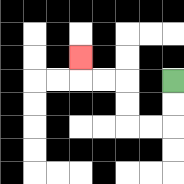{'start': '[7, 3]', 'end': '[3, 2]', 'path_directions': 'D,D,L,L,U,U,L,L,U', 'path_coordinates': '[[7, 3], [7, 4], [7, 5], [6, 5], [5, 5], [5, 4], [5, 3], [4, 3], [3, 3], [3, 2]]'}